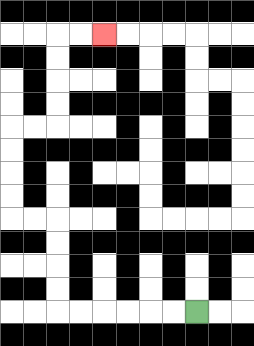{'start': '[8, 13]', 'end': '[4, 1]', 'path_directions': 'L,L,L,L,L,L,U,U,U,U,L,L,U,U,U,U,R,R,U,U,U,U,R,R', 'path_coordinates': '[[8, 13], [7, 13], [6, 13], [5, 13], [4, 13], [3, 13], [2, 13], [2, 12], [2, 11], [2, 10], [2, 9], [1, 9], [0, 9], [0, 8], [0, 7], [0, 6], [0, 5], [1, 5], [2, 5], [2, 4], [2, 3], [2, 2], [2, 1], [3, 1], [4, 1]]'}